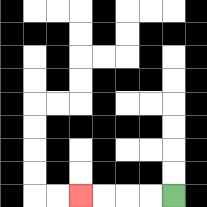{'start': '[7, 8]', 'end': '[3, 8]', 'path_directions': 'L,L,L,L', 'path_coordinates': '[[7, 8], [6, 8], [5, 8], [4, 8], [3, 8]]'}